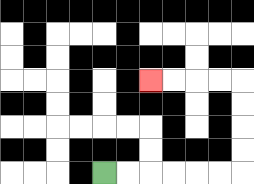{'start': '[4, 7]', 'end': '[6, 3]', 'path_directions': 'R,R,R,R,R,R,U,U,U,U,L,L,L,L', 'path_coordinates': '[[4, 7], [5, 7], [6, 7], [7, 7], [8, 7], [9, 7], [10, 7], [10, 6], [10, 5], [10, 4], [10, 3], [9, 3], [8, 3], [7, 3], [6, 3]]'}